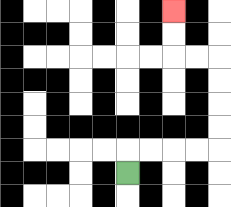{'start': '[5, 7]', 'end': '[7, 0]', 'path_directions': 'U,R,R,R,R,U,U,U,U,L,L,U,U', 'path_coordinates': '[[5, 7], [5, 6], [6, 6], [7, 6], [8, 6], [9, 6], [9, 5], [9, 4], [9, 3], [9, 2], [8, 2], [7, 2], [7, 1], [7, 0]]'}